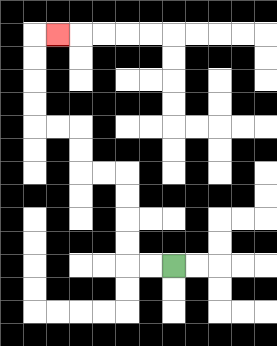{'start': '[7, 11]', 'end': '[2, 1]', 'path_directions': 'L,L,U,U,U,U,L,L,U,U,L,L,U,U,U,U,R', 'path_coordinates': '[[7, 11], [6, 11], [5, 11], [5, 10], [5, 9], [5, 8], [5, 7], [4, 7], [3, 7], [3, 6], [3, 5], [2, 5], [1, 5], [1, 4], [1, 3], [1, 2], [1, 1], [2, 1]]'}